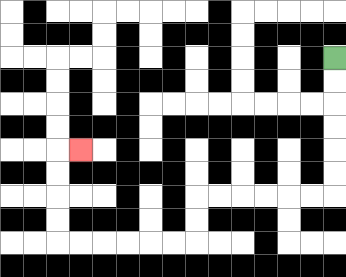{'start': '[14, 2]', 'end': '[3, 6]', 'path_directions': 'D,D,D,D,D,D,L,L,L,L,L,L,D,D,L,L,L,L,L,L,U,U,U,U,R', 'path_coordinates': '[[14, 2], [14, 3], [14, 4], [14, 5], [14, 6], [14, 7], [14, 8], [13, 8], [12, 8], [11, 8], [10, 8], [9, 8], [8, 8], [8, 9], [8, 10], [7, 10], [6, 10], [5, 10], [4, 10], [3, 10], [2, 10], [2, 9], [2, 8], [2, 7], [2, 6], [3, 6]]'}